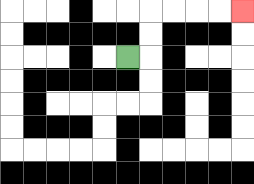{'start': '[5, 2]', 'end': '[10, 0]', 'path_directions': 'R,U,U,R,R,R,R', 'path_coordinates': '[[5, 2], [6, 2], [6, 1], [6, 0], [7, 0], [8, 0], [9, 0], [10, 0]]'}